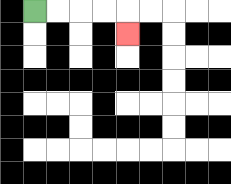{'start': '[1, 0]', 'end': '[5, 1]', 'path_directions': 'R,R,R,R,D', 'path_coordinates': '[[1, 0], [2, 0], [3, 0], [4, 0], [5, 0], [5, 1]]'}